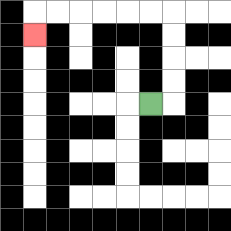{'start': '[6, 4]', 'end': '[1, 1]', 'path_directions': 'R,U,U,U,U,L,L,L,L,L,L,D', 'path_coordinates': '[[6, 4], [7, 4], [7, 3], [7, 2], [7, 1], [7, 0], [6, 0], [5, 0], [4, 0], [3, 0], [2, 0], [1, 0], [1, 1]]'}